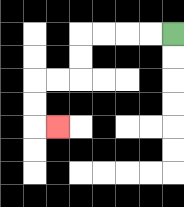{'start': '[7, 1]', 'end': '[2, 5]', 'path_directions': 'L,L,L,L,D,D,L,L,D,D,R', 'path_coordinates': '[[7, 1], [6, 1], [5, 1], [4, 1], [3, 1], [3, 2], [3, 3], [2, 3], [1, 3], [1, 4], [1, 5], [2, 5]]'}